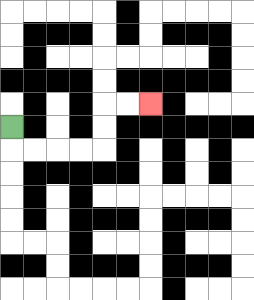{'start': '[0, 5]', 'end': '[6, 4]', 'path_directions': 'D,R,R,R,R,U,U,R,R', 'path_coordinates': '[[0, 5], [0, 6], [1, 6], [2, 6], [3, 6], [4, 6], [4, 5], [4, 4], [5, 4], [6, 4]]'}